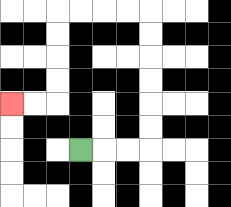{'start': '[3, 6]', 'end': '[0, 4]', 'path_directions': 'R,R,R,U,U,U,U,U,U,L,L,L,L,D,D,D,D,L,L', 'path_coordinates': '[[3, 6], [4, 6], [5, 6], [6, 6], [6, 5], [6, 4], [6, 3], [6, 2], [6, 1], [6, 0], [5, 0], [4, 0], [3, 0], [2, 0], [2, 1], [2, 2], [2, 3], [2, 4], [1, 4], [0, 4]]'}